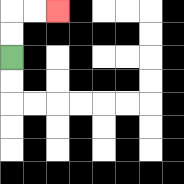{'start': '[0, 2]', 'end': '[2, 0]', 'path_directions': 'U,U,R,R', 'path_coordinates': '[[0, 2], [0, 1], [0, 0], [1, 0], [2, 0]]'}